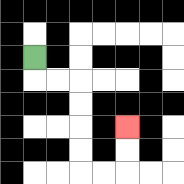{'start': '[1, 2]', 'end': '[5, 5]', 'path_directions': 'D,R,R,D,D,D,D,R,R,U,U', 'path_coordinates': '[[1, 2], [1, 3], [2, 3], [3, 3], [3, 4], [3, 5], [3, 6], [3, 7], [4, 7], [5, 7], [5, 6], [5, 5]]'}